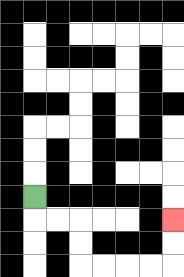{'start': '[1, 8]', 'end': '[7, 9]', 'path_directions': 'D,R,R,D,D,R,R,R,R,U,U', 'path_coordinates': '[[1, 8], [1, 9], [2, 9], [3, 9], [3, 10], [3, 11], [4, 11], [5, 11], [6, 11], [7, 11], [7, 10], [7, 9]]'}